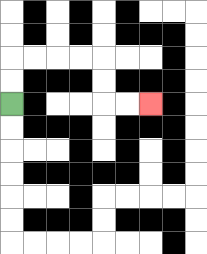{'start': '[0, 4]', 'end': '[6, 4]', 'path_directions': 'U,U,R,R,R,R,D,D,R,R', 'path_coordinates': '[[0, 4], [0, 3], [0, 2], [1, 2], [2, 2], [3, 2], [4, 2], [4, 3], [4, 4], [5, 4], [6, 4]]'}